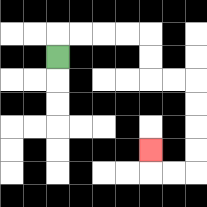{'start': '[2, 2]', 'end': '[6, 6]', 'path_directions': 'U,R,R,R,R,D,D,R,R,D,D,D,D,L,L,U', 'path_coordinates': '[[2, 2], [2, 1], [3, 1], [4, 1], [5, 1], [6, 1], [6, 2], [6, 3], [7, 3], [8, 3], [8, 4], [8, 5], [8, 6], [8, 7], [7, 7], [6, 7], [6, 6]]'}